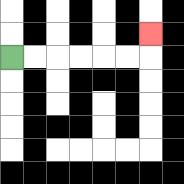{'start': '[0, 2]', 'end': '[6, 1]', 'path_directions': 'R,R,R,R,R,R,U', 'path_coordinates': '[[0, 2], [1, 2], [2, 2], [3, 2], [4, 2], [5, 2], [6, 2], [6, 1]]'}